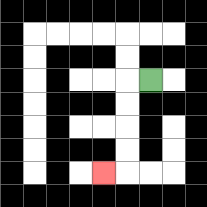{'start': '[6, 3]', 'end': '[4, 7]', 'path_directions': 'L,D,D,D,D,L', 'path_coordinates': '[[6, 3], [5, 3], [5, 4], [5, 5], [5, 6], [5, 7], [4, 7]]'}